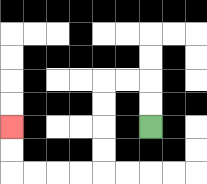{'start': '[6, 5]', 'end': '[0, 5]', 'path_directions': 'U,U,L,L,D,D,D,D,L,L,L,L,U,U', 'path_coordinates': '[[6, 5], [6, 4], [6, 3], [5, 3], [4, 3], [4, 4], [4, 5], [4, 6], [4, 7], [3, 7], [2, 7], [1, 7], [0, 7], [0, 6], [0, 5]]'}